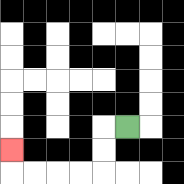{'start': '[5, 5]', 'end': '[0, 6]', 'path_directions': 'L,D,D,L,L,L,L,U', 'path_coordinates': '[[5, 5], [4, 5], [4, 6], [4, 7], [3, 7], [2, 7], [1, 7], [0, 7], [0, 6]]'}